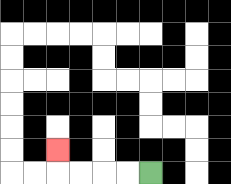{'start': '[6, 7]', 'end': '[2, 6]', 'path_directions': 'L,L,L,L,U', 'path_coordinates': '[[6, 7], [5, 7], [4, 7], [3, 7], [2, 7], [2, 6]]'}